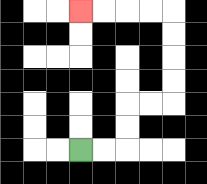{'start': '[3, 6]', 'end': '[3, 0]', 'path_directions': 'R,R,U,U,R,R,U,U,U,U,L,L,L,L', 'path_coordinates': '[[3, 6], [4, 6], [5, 6], [5, 5], [5, 4], [6, 4], [7, 4], [7, 3], [7, 2], [7, 1], [7, 0], [6, 0], [5, 0], [4, 0], [3, 0]]'}